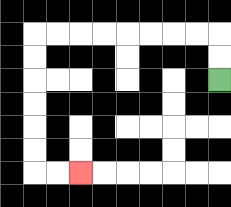{'start': '[9, 3]', 'end': '[3, 7]', 'path_directions': 'U,U,L,L,L,L,L,L,L,L,D,D,D,D,D,D,R,R', 'path_coordinates': '[[9, 3], [9, 2], [9, 1], [8, 1], [7, 1], [6, 1], [5, 1], [4, 1], [3, 1], [2, 1], [1, 1], [1, 2], [1, 3], [1, 4], [1, 5], [1, 6], [1, 7], [2, 7], [3, 7]]'}